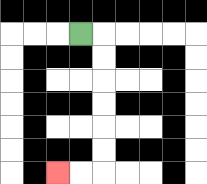{'start': '[3, 1]', 'end': '[2, 7]', 'path_directions': 'R,D,D,D,D,D,D,L,L', 'path_coordinates': '[[3, 1], [4, 1], [4, 2], [4, 3], [4, 4], [4, 5], [4, 6], [4, 7], [3, 7], [2, 7]]'}